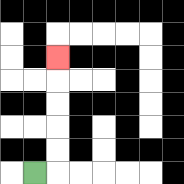{'start': '[1, 7]', 'end': '[2, 2]', 'path_directions': 'R,U,U,U,U,U', 'path_coordinates': '[[1, 7], [2, 7], [2, 6], [2, 5], [2, 4], [2, 3], [2, 2]]'}